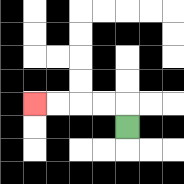{'start': '[5, 5]', 'end': '[1, 4]', 'path_directions': 'U,L,L,L,L', 'path_coordinates': '[[5, 5], [5, 4], [4, 4], [3, 4], [2, 4], [1, 4]]'}